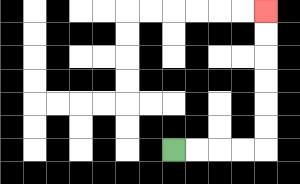{'start': '[7, 6]', 'end': '[11, 0]', 'path_directions': 'R,R,R,R,U,U,U,U,U,U', 'path_coordinates': '[[7, 6], [8, 6], [9, 6], [10, 6], [11, 6], [11, 5], [11, 4], [11, 3], [11, 2], [11, 1], [11, 0]]'}